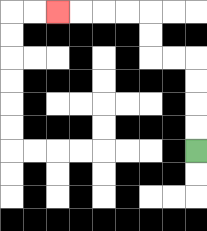{'start': '[8, 6]', 'end': '[2, 0]', 'path_directions': 'U,U,U,U,L,L,U,U,L,L,L,L', 'path_coordinates': '[[8, 6], [8, 5], [8, 4], [8, 3], [8, 2], [7, 2], [6, 2], [6, 1], [6, 0], [5, 0], [4, 0], [3, 0], [2, 0]]'}